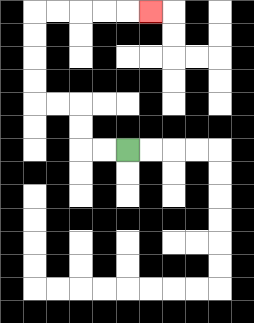{'start': '[5, 6]', 'end': '[6, 0]', 'path_directions': 'L,L,U,U,L,L,U,U,U,U,R,R,R,R,R', 'path_coordinates': '[[5, 6], [4, 6], [3, 6], [3, 5], [3, 4], [2, 4], [1, 4], [1, 3], [1, 2], [1, 1], [1, 0], [2, 0], [3, 0], [4, 0], [5, 0], [6, 0]]'}